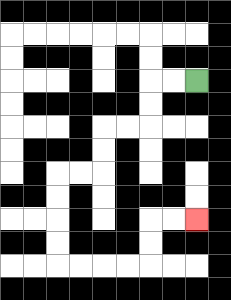{'start': '[8, 3]', 'end': '[8, 9]', 'path_directions': 'L,L,D,D,L,L,D,D,L,L,D,D,D,D,R,R,R,R,U,U,R,R', 'path_coordinates': '[[8, 3], [7, 3], [6, 3], [6, 4], [6, 5], [5, 5], [4, 5], [4, 6], [4, 7], [3, 7], [2, 7], [2, 8], [2, 9], [2, 10], [2, 11], [3, 11], [4, 11], [5, 11], [6, 11], [6, 10], [6, 9], [7, 9], [8, 9]]'}